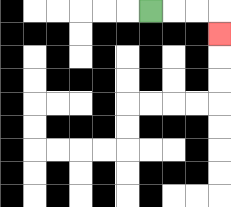{'start': '[6, 0]', 'end': '[9, 1]', 'path_directions': 'R,R,R,D', 'path_coordinates': '[[6, 0], [7, 0], [8, 0], [9, 0], [9, 1]]'}